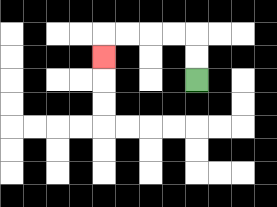{'start': '[8, 3]', 'end': '[4, 2]', 'path_directions': 'U,U,L,L,L,L,D', 'path_coordinates': '[[8, 3], [8, 2], [8, 1], [7, 1], [6, 1], [5, 1], [4, 1], [4, 2]]'}